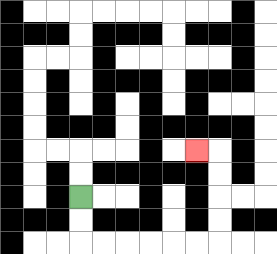{'start': '[3, 8]', 'end': '[8, 6]', 'path_directions': 'D,D,R,R,R,R,R,R,U,U,U,U,L', 'path_coordinates': '[[3, 8], [3, 9], [3, 10], [4, 10], [5, 10], [6, 10], [7, 10], [8, 10], [9, 10], [9, 9], [9, 8], [9, 7], [9, 6], [8, 6]]'}